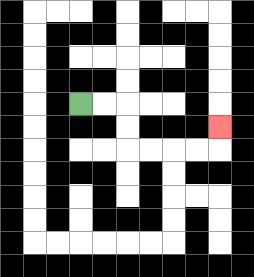{'start': '[3, 4]', 'end': '[9, 5]', 'path_directions': 'R,R,D,D,R,R,R,R,U', 'path_coordinates': '[[3, 4], [4, 4], [5, 4], [5, 5], [5, 6], [6, 6], [7, 6], [8, 6], [9, 6], [9, 5]]'}